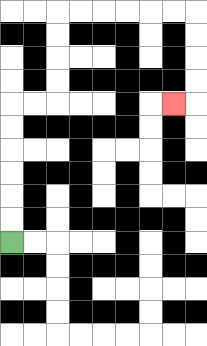{'start': '[0, 10]', 'end': '[7, 4]', 'path_directions': 'U,U,U,U,U,U,R,R,U,U,U,U,R,R,R,R,R,R,D,D,D,D,L', 'path_coordinates': '[[0, 10], [0, 9], [0, 8], [0, 7], [0, 6], [0, 5], [0, 4], [1, 4], [2, 4], [2, 3], [2, 2], [2, 1], [2, 0], [3, 0], [4, 0], [5, 0], [6, 0], [7, 0], [8, 0], [8, 1], [8, 2], [8, 3], [8, 4], [7, 4]]'}